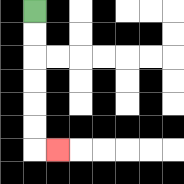{'start': '[1, 0]', 'end': '[2, 6]', 'path_directions': 'D,D,D,D,D,D,R', 'path_coordinates': '[[1, 0], [1, 1], [1, 2], [1, 3], [1, 4], [1, 5], [1, 6], [2, 6]]'}